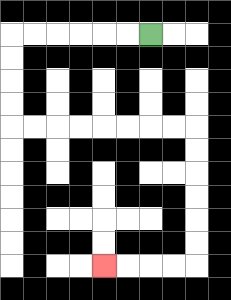{'start': '[6, 1]', 'end': '[4, 11]', 'path_directions': 'L,L,L,L,L,L,D,D,D,D,R,R,R,R,R,R,R,R,D,D,D,D,D,D,L,L,L,L', 'path_coordinates': '[[6, 1], [5, 1], [4, 1], [3, 1], [2, 1], [1, 1], [0, 1], [0, 2], [0, 3], [0, 4], [0, 5], [1, 5], [2, 5], [3, 5], [4, 5], [5, 5], [6, 5], [7, 5], [8, 5], [8, 6], [8, 7], [8, 8], [8, 9], [8, 10], [8, 11], [7, 11], [6, 11], [5, 11], [4, 11]]'}